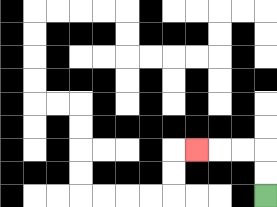{'start': '[11, 8]', 'end': '[8, 6]', 'path_directions': 'U,U,L,L,L', 'path_coordinates': '[[11, 8], [11, 7], [11, 6], [10, 6], [9, 6], [8, 6]]'}